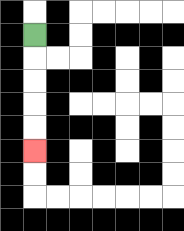{'start': '[1, 1]', 'end': '[1, 6]', 'path_directions': 'D,D,D,D,D', 'path_coordinates': '[[1, 1], [1, 2], [1, 3], [1, 4], [1, 5], [1, 6]]'}